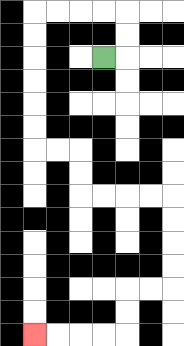{'start': '[4, 2]', 'end': '[1, 14]', 'path_directions': 'R,U,U,L,L,L,L,D,D,D,D,D,D,R,R,D,D,R,R,R,R,D,D,D,D,L,L,D,D,L,L,L,L', 'path_coordinates': '[[4, 2], [5, 2], [5, 1], [5, 0], [4, 0], [3, 0], [2, 0], [1, 0], [1, 1], [1, 2], [1, 3], [1, 4], [1, 5], [1, 6], [2, 6], [3, 6], [3, 7], [3, 8], [4, 8], [5, 8], [6, 8], [7, 8], [7, 9], [7, 10], [7, 11], [7, 12], [6, 12], [5, 12], [5, 13], [5, 14], [4, 14], [3, 14], [2, 14], [1, 14]]'}